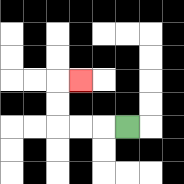{'start': '[5, 5]', 'end': '[3, 3]', 'path_directions': 'L,L,L,U,U,R', 'path_coordinates': '[[5, 5], [4, 5], [3, 5], [2, 5], [2, 4], [2, 3], [3, 3]]'}